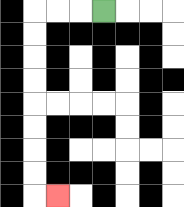{'start': '[4, 0]', 'end': '[2, 8]', 'path_directions': 'L,L,L,D,D,D,D,D,D,D,D,R', 'path_coordinates': '[[4, 0], [3, 0], [2, 0], [1, 0], [1, 1], [1, 2], [1, 3], [1, 4], [1, 5], [1, 6], [1, 7], [1, 8], [2, 8]]'}